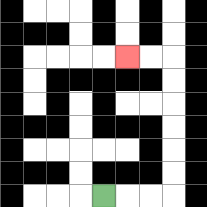{'start': '[4, 8]', 'end': '[5, 2]', 'path_directions': 'R,R,R,U,U,U,U,U,U,L,L', 'path_coordinates': '[[4, 8], [5, 8], [6, 8], [7, 8], [7, 7], [7, 6], [7, 5], [7, 4], [7, 3], [7, 2], [6, 2], [5, 2]]'}